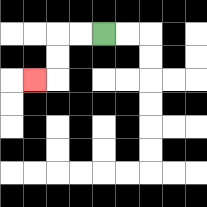{'start': '[4, 1]', 'end': '[1, 3]', 'path_directions': 'L,L,D,D,L', 'path_coordinates': '[[4, 1], [3, 1], [2, 1], [2, 2], [2, 3], [1, 3]]'}